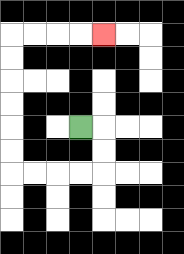{'start': '[3, 5]', 'end': '[4, 1]', 'path_directions': 'R,D,D,L,L,L,L,U,U,U,U,U,U,R,R,R,R', 'path_coordinates': '[[3, 5], [4, 5], [4, 6], [4, 7], [3, 7], [2, 7], [1, 7], [0, 7], [0, 6], [0, 5], [0, 4], [0, 3], [0, 2], [0, 1], [1, 1], [2, 1], [3, 1], [4, 1]]'}